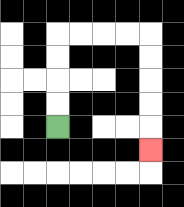{'start': '[2, 5]', 'end': '[6, 6]', 'path_directions': 'U,U,U,U,R,R,R,R,D,D,D,D,D', 'path_coordinates': '[[2, 5], [2, 4], [2, 3], [2, 2], [2, 1], [3, 1], [4, 1], [5, 1], [6, 1], [6, 2], [6, 3], [6, 4], [6, 5], [6, 6]]'}